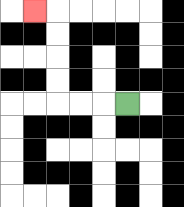{'start': '[5, 4]', 'end': '[1, 0]', 'path_directions': 'L,L,L,U,U,U,U,L', 'path_coordinates': '[[5, 4], [4, 4], [3, 4], [2, 4], [2, 3], [2, 2], [2, 1], [2, 0], [1, 0]]'}